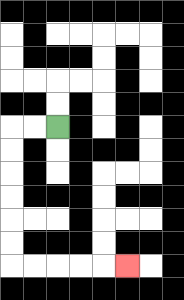{'start': '[2, 5]', 'end': '[5, 11]', 'path_directions': 'L,L,D,D,D,D,D,D,R,R,R,R,R', 'path_coordinates': '[[2, 5], [1, 5], [0, 5], [0, 6], [0, 7], [0, 8], [0, 9], [0, 10], [0, 11], [1, 11], [2, 11], [3, 11], [4, 11], [5, 11]]'}